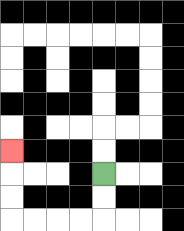{'start': '[4, 7]', 'end': '[0, 6]', 'path_directions': 'D,D,L,L,L,L,U,U,U', 'path_coordinates': '[[4, 7], [4, 8], [4, 9], [3, 9], [2, 9], [1, 9], [0, 9], [0, 8], [0, 7], [0, 6]]'}